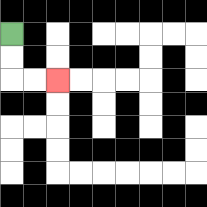{'start': '[0, 1]', 'end': '[2, 3]', 'path_directions': 'D,D,R,R', 'path_coordinates': '[[0, 1], [0, 2], [0, 3], [1, 3], [2, 3]]'}